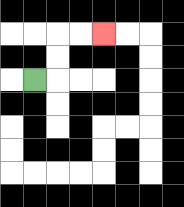{'start': '[1, 3]', 'end': '[4, 1]', 'path_directions': 'R,U,U,R,R', 'path_coordinates': '[[1, 3], [2, 3], [2, 2], [2, 1], [3, 1], [4, 1]]'}